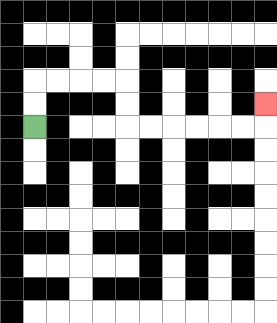{'start': '[1, 5]', 'end': '[11, 4]', 'path_directions': 'U,U,R,R,R,R,D,D,R,R,R,R,R,R,U', 'path_coordinates': '[[1, 5], [1, 4], [1, 3], [2, 3], [3, 3], [4, 3], [5, 3], [5, 4], [5, 5], [6, 5], [7, 5], [8, 5], [9, 5], [10, 5], [11, 5], [11, 4]]'}